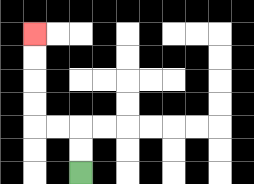{'start': '[3, 7]', 'end': '[1, 1]', 'path_directions': 'U,U,L,L,U,U,U,U', 'path_coordinates': '[[3, 7], [3, 6], [3, 5], [2, 5], [1, 5], [1, 4], [1, 3], [1, 2], [1, 1]]'}